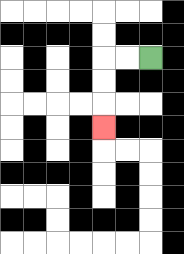{'start': '[6, 2]', 'end': '[4, 5]', 'path_directions': 'L,L,D,D,D', 'path_coordinates': '[[6, 2], [5, 2], [4, 2], [4, 3], [4, 4], [4, 5]]'}